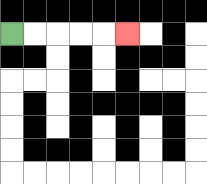{'start': '[0, 1]', 'end': '[5, 1]', 'path_directions': 'R,R,R,R,R', 'path_coordinates': '[[0, 1], [1, 1], [2, 1], [3, 1], [4, 1], [5, 1]]'}